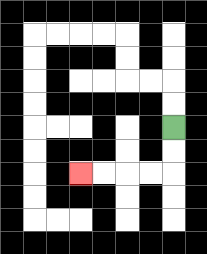{'start': '[7, 5]', 'end': '[3, 7]', 'path_directions': 'D,D,L,L,L,L', 'path_coordinates': '[[7, 5], [7, 6], [7, 7], [6, 7], [5, 7], [4, 7], [3, 7]]'}